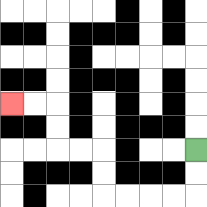{'start': '[8, 6]', 'end': '[0, 4]', 'path_directions': 'D,D,L,L,L,L,U,U,L,L,U,U,L,L', 'path_coordinates': '[[8, 6], [8, 7], [8, 8], [7, 8], [6, 8], [5, 8], [4, 8], [4, 7], [4, 6], [3, 6], [2, 6], [2, 5], [2, 4], [1, 4], [0, 4]]'}